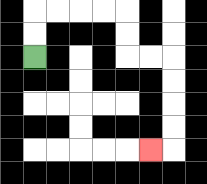{'start': '[1, 2]', 'end': '[6, 6]', 'path_directions': 'U,U,R,R,R,R,D,D,R,R,D,D,D,D,L', 'path_coordinates': '[[1, 2], [1, 1], [1, 0], [2, 0], [3, 0], [4, 0], [5, 0], [5, 1], [5, 2], [6, 2], [7, 2], [7, 3], [7, 4], [7, 5], [7, 6], [6, 6]]'}